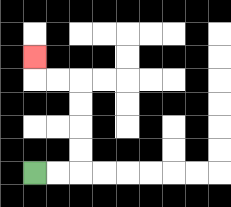{'start': '[1, 7]', 'end': '[1, 2]', 'path_directions': 'R,R,U,U,U,U,L,L,U', 'path_coordinates': '[[1, 7], [2, 7], [3, 7], [3, 6], [3, 5], [3, 4], [3, 3], [2, 3], [1, 3], [1, 2]]'}